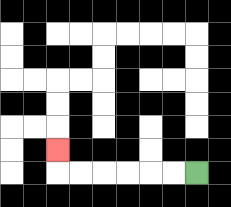{'start': '[8, 7]', 'end': '[2, 6]', 'path_directions': 'L,L,L,L,L,L,U', 'path_coordinates': '[[8, 7], [7, 7], [6, 7], [5, 7], [4, 7], [3, 7], [2, 7], [2, 6]]'}